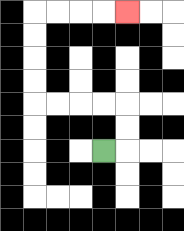{'start': '[4, 6]', 'end': '[5, 0]', 'path_directions': 'R,U,U,L,L,L,L,U,U,U,U,R,R,R,R', 'path_coordinates': '[[4, 6], [5, 6], [5, 5], [5, 4], [4, 4], [3, 4], [2, 4], [1, 4], [1, 3], [1, 2], [1, 1], [1, 0], [2, 0], [3, 0], [4, 0], [5, 0]]'}